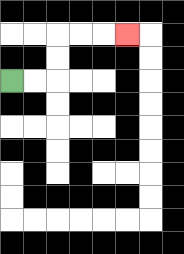{'start': '[0, 3]', 'end': '[5, 1]', 'path_directions': 'R,R,U,U,R,R,R', 'path_coordinates': '[[0, 3], [1, 3], [2, 3], [2, 2], [2, 1], [3, 1], [4, 1], [5, 1]]'}